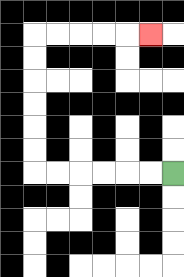{'start': '[7, 7]', 'end': '[6, 1]', 'path_directions': 'L,L,L,L,L,L,U,U,U,U,U,U,R,R,R,R,R', 'path_coordinates': '[[7, 7], [6, 7], [5, 7], [4, 7], [3, 7], [2, 7], [1, 7], [1, 6], [1, 5], [1, 4], [1, 3], [1, 2], [1, 1], [2, 1], [3, 1], [4, 1], [5, 1], [6, 1]]'}